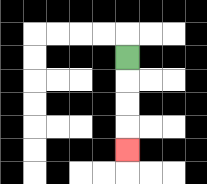{'start': '[5, 2]', 'end': '[5, 6]', 'path_directions': 'D,D,D,D', 'path_coordinates': '[[5, 2], [5, 3], [5, 4], [5, 5], [5, 6]]'}